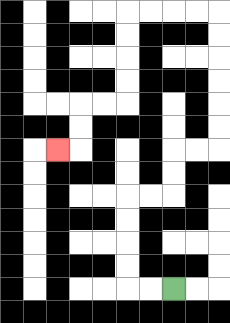{'start': '[7, 12]', 'end': '[2, 6]', 'path_directions': 'L,L,U,U,U,U,R,R,U,U,R,R,U,U,U,U,U,U,L,L,L,L,D,D,D,D,L,L,D,D,L', 'path_coordinates': '[[7, 12], [6, 12], [5, 12], [5, 11], [5, 10], [5, 9], [5, 8], [6, 8], [7, 8], [7, 7], [7, 6], [8, 6], [9, 6], [9, 5], [9, 4], [9, 3], [9, 2], [9, 1], [9, 0], [8, 0], [7, 0], [6, 0], [5, 0], [5, 1], [5, 2], [5, 3], [5, 4], [4, 4], [3, 4], [3, 5], [3, 6], [2, 6]]'}